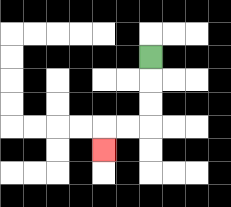{'start': '[6, 2]', 'end': '[4, 6]', 'path_directions': 'D,D,D,L,L,D', 'path_coordinates': '[[6, 2], [6, 3], [6, 4], [6, 5], [5, 5], [4, 5], [4, 6]]'}